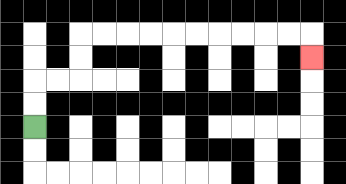{'start': '[1, 5]', 'end': '[13, 2]', 'path_directions': 'U,U,R,R,U,U,R,R,R,R,R,R,R,R,R,R,D', 'path_coordinates': '[[1, 5], [1, 4], [1, 3], [2, 3], [3, 3], [3, 2], [3, 1], [4, 1], [5, 1], [6, 1], [7, 1], [8, 1], [9, 1], [10, 1], [11, 1], [12, 1], [13, 1], [13, 2]]'}